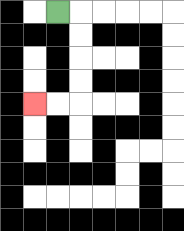{'start': '[2, 0]', 'end': '[1, 4]', 'path_directions': 'R,D,D,D,D,L,L', 'path_coordinates': '[[2, 0], [3, 0], [3, 1], [3, 2], [3, 3], [3, 4], [2, 4], [1, 4]]'}